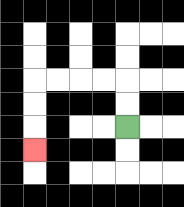{'start': '[5, 5]', 'end': '[1, 6]', 'path_directions': 'U,U,L,L,L,L,D,D,D', 'path_coordinates': '[[5, 5], [5, 4], [5, 3], [4, 3], [3, 3], [2, 3], [1, 3], [1, 4], [1, 5], [1, 6]]'}